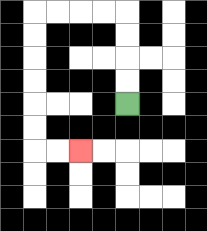{'start': '[5, 4]', 'end': '[3, 6]', 'path_directions': 'U,U,U,U,L,L,L,L,D,D,D,D,D,D,R,R', 'path_coordinates': '[[5, 4], [5, 3], [5, 2], [5, 1], [5, 0], [4, 0], [3, 0], [2, 0], [1, 0], [1, 1], [1, 2], [1, 3], [1, 4], [1, 5], [1, 6], [2, 6], [3, 6]]'}